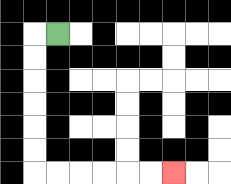{'start': '[2, 1]', 'end': '[7, 7]', 'path_directions': 'L,D,D,D,D,D,D,R,R,R,R,R,R', 'path_coordinates': '[[2, 1], [1, 1], [1, 2], [1, 3], [1, 4], [1, 5], [1, 6], [1, 7], [2, 7], [3, 7], [4, 7], [5, 7], [6, 7], [7, 7]]'}